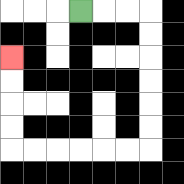{'start': '[3, 0]', 'end': '[0, 2]', 'path_directions': 'R,R,R,D,D,D,D,D,D,L,L,L,L,L,L,U,U,U,U', 'path_coordinates': '[[3, 0], [4, 0], [5, 0], [6, 0], [6, 1], [6, 2], [6, 3], [6, 4], [6, 5], [6, 6], [5, 6], [4, 6], [3, 6], [2, 6], [1, 6], [0, 6], [0, 5], [0, 4], [0, 3], [0, 2]]'}